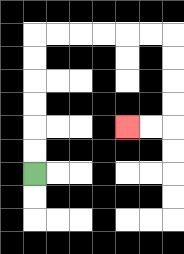{'start': '[1, 7]', 'end': '[5, 5]', 'path_directions': 'U,U,U,U,U,U,R,R,R,R,R,R,D,D,D,D,L,L', 'path_coordinates': '[[1, 7], [1, 6], [1, 5], [1, 4], [1, 3], [1, 2], [1, 1], [2, 1], [3, 1], [4, 1], [5, 1], [6, 1], [7, 1], [7, 2], [7, 3], [7, 4], [7, 5], [6, 5], [5, 5]]'}